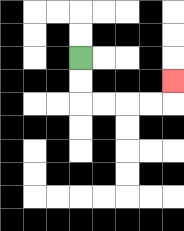{'start': '[3, 2]', 'end': '[7, 3]', 'path_directions': 'D,D,R,R,R,R,U', 'path_coordinates': '[[3, 2], [3, 3], [3, 4], [4, 4], [5, 4], [6, 4], [7, 4], [7, 3]]'}